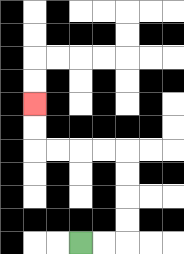{'start': '[3, 10]', 'end': '[1, 4]', 'path_directions': 'R,R,U,U,U,U,L,L,L,L,U,U', 'path_coordinates': '[[3, 10], [4, 10], [5, 10], [5, 9], [5, 8], [5, 7], [5, 6], [4, 6], [3, 6], [2, 6], [1, 6], [1, 5], [1, 4]]'}